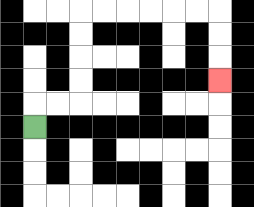{'start': '[1, 5]', 'end': '[9, 3]', 'path_directions': 'U,R,R,U,U,U,U,R,R,R,R,R,R,D,D,D', 'path_coordinates': '[[1, 5], [1, 4], [2, 4], [3, 4], [3, 3], [3, 2], [3, 1], [3, 0], [4, 0], [5, 0], [6, 0], [7, 0], [8, 0], [9, 0], [9, 1], [9, 2], [9, 3]]'}